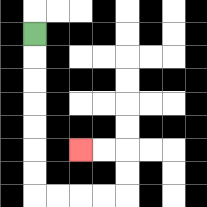{'start': '[1, 1]', 'end': '[3, 6]', 'path_directions': 'D,D,D,D,D,D,D,R,R,R,R,U,U,L,L', 'path_coordinates': '[[1, 1], [1, 2], [1, 3], [1, 4], [1, 5], [1, 6], [1, 7], [1, 8], [2, 8], [3, 8], [4, 8], [5, 8], [5, 7], [5, 6], [4, 6], [3, 6]]'}